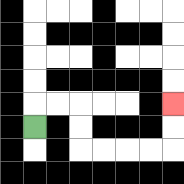{'start': '[1, 5]', 'end': '[7, 4]', 'path_directions': 'U,R,R,D,D,R,R,R,R,U,U', 'path_coordinates': '[[1, 5], [1, 4], [2, 4], [3, 4], [3, 5], [3, 6], [4, 6], [5, 6], [6, 6], [7, 6], [7, 5], [7, 4]]'}